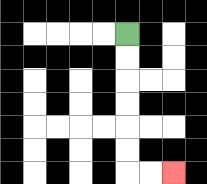{'start': '[5, 1]', 'end': '[7, 7]', 'path_directions': 'D,D,D,D,D,D,R,R', 'path_coordinates': '[[5, 1], [5, 2], [5, 3], [5, 4], [5, 5], [5, 6], [5, 7], [6, 7], [7, 7]]'}